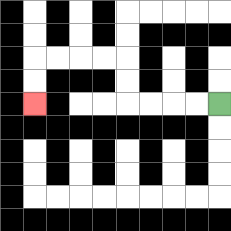{'start': '[9, 4]', 'end': '[1, 4]', 'path_directions': 'L,L,L,L,U,U,L,L,L,L,D,D', 'path_coordinates': '[[9, 4], [8, 4], [7, 4], [6, 4], [5, 4], [5, 3], [5, 2], [4, 2], [3, 2], [2, 2], [1, 2], [1, 3], [1, 4]]'}